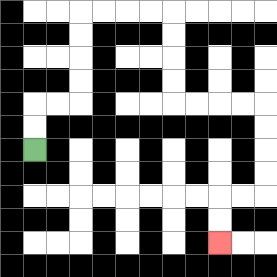{'start': '[1, 6]', 'end': '[9, 10]', 'path_directions': 'U,U,R,R,U,U,U,U,R,R,R,R,D,D,D,D,R,R,R,R,D,D,D,D,L,L,D,D', 'path_coordinates': '[[1, 6], [1, 5], [1, 4], [2, 4], [3, 4], [3, 3], [3, 2], [3, 1], [3, 0], [4, 0], [5, 0], [6, 0], [7, 0], [7, 1], [7, 2], [7, 3], [7, 4], [8, 4], [9, 4], [10, 4], [11, 4], [11, 5], [11, 6], [11, 7], [11, 8], [10, 8], [9, 8], [9, 9], [9, 10]]'}